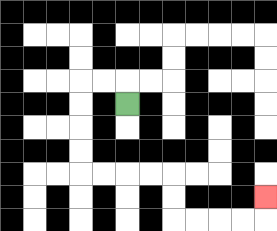{'start': '[5, 4]', 'end': '[11, 8]', 'path_directions': 'U,L,L,D,D,D,D,R,R,R,R,D,D,R,R,R,R,U', 'path_coordinates': '[[5, 4], [5, 3], [4, 3], [3, 3], [3, 4], [3, 5], [3, 6], [3, 7], [4, 7], [5, 7], [6, 7], [7, 7], [7, 8], [7, 9], [8, 9], [9, 9], [10, 9], [11, 9], [11, 8]]'}